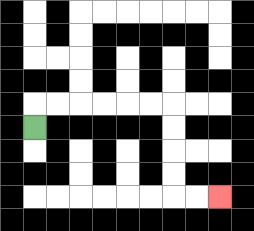{'start': '[1, 5]', 'end': '[9, 8]', 'path_directions': 'U,R,R,R,R,R,R,D,D,D,D,R,R', 'path_coordinates': '[[1, 5], [1, 4], [2, 4], [3, 4], [4, 4], [5, 4], [6, 4], [7, 4], [7, 5], [7, 6], [7, 7], [7, 8], [8, 8], [9, 8]]'}